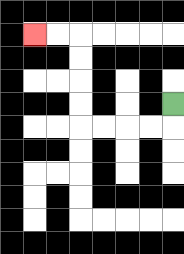{'start': '[7, 4]', 'end': '[1, 1]', 'path_directions': 'D,L,L,L,L,U,U,U,U,L,L', 'path_coordinates': '[[7, 4], [7, 5], [6, 5], [5, 5], [4, 5], [3, 5], [3, 4], [3, 3], [3, 2], [3, 1], [2, 1], [1, 1]]'}